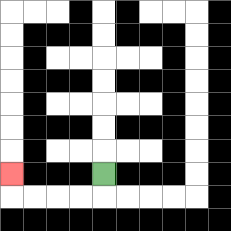{'start': '[4, 7]', 'end': '[0, 7]', 'path_directions': 'D,L,L,L,L,U', 'path_coordinates': '[[4, 7], [4, 8], [3, 8], [2, 8], [1, 8], [0, 8], [0, 7]]'}